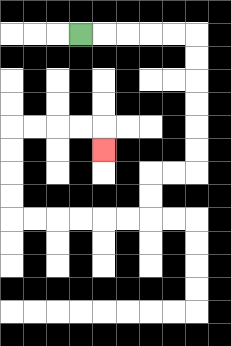{'start': '[3, 1]', 'end': '[4, 6]', 'path_directions': 'R,R,R,R,R,D,D,D,D,D,D,L,L,D,D,L,L,L,L,L,L,U,U,U,U,R,R,R,R,D', 'path_coordinates': '[[3, 1], [4, 1], [5, 1], [6, 1], [7, 1], [8, 1], [8, 2], [8, 3], [8, 4], [8, 5], [8, 6], [8, 7], [7, 7], [6, 7], [6, 8], [6, 9], [5, 9], [4, 9], [3, 9], [2, 9], [1, 9], [0, 9], [0, 8], [0, 7], [0, 6], [0, 5], [1, 5], [2, 5], [3, 5], [4, 5], [4, 6]]'}